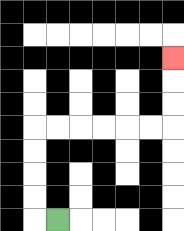{'start': '[2, 9]', 'end': '[7, 2]', 'path_directions': 'L,U,U,U,U,R,R,R,R,R,R,U,U,U', 'path_coordinates': '[[2, 9], [1, 9], [1, 8], [1, 7], [1, 6], [1, 5], [2, 5], [3, 5], [4, 5], [5, 5], [6, 5], [7, 5], [7, 4], [7, 3], [7, 2]]'}